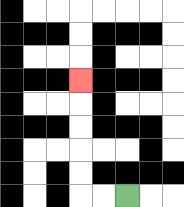{'start': '[5, 8]', 'end': '[3, 3]', 'path_directions': 'L,L,U,U,U,U,U', 'path_coordinates': '[[5, 8], [4, 8], [3, 8], [3, 7], [3, 6], [3, 5], [3, 4], [3, 3]]'}